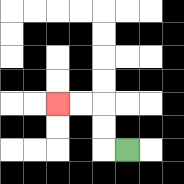{'start': '[5, 6]', 'end': '[2, 4]', 'path_directions': 'L,U,U,L,L', 'path_coordinates': '[[5, 6], [4, 6], [4, 5], [4, 4], [3, 4], [2, 4]]'}